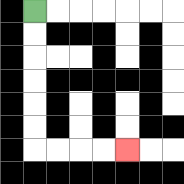{'start': '[1, 0]', 'end': '[5, 6]', 'path_directions': 'D,D,D,D,D,D,R,R,R,R', 'path_coordinates': '[[1, 0], [1, 1], [1, 2], [1, 3], [1, 4], [1, 5], [1, 6], [2, 6], [3, 6], [4, 6], [5, 6]]'}